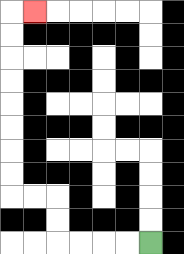{'start': '[6, 10]', 'end': '[1, 0]', 'path_directions': 'L,L,L,L,U,U,L,L,U,U,U,U,U,U,U,U,R', 'path_coordinates': '[[6, 10], [5, 10], [4, 10], [3, 10], [2, 10], [2, 9], [2, 8], [1, 8], [0, 8], [0, 7], [0, 6], [0, 5], [0, 4], [0, 3], [0, 2], [0, 1], [0, 0], [1, 0]]'}